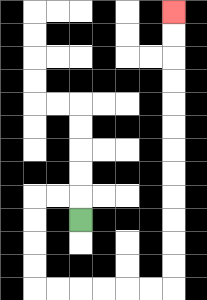{'start': '[3, 9]', 'end': '[7, 0]', 'path_directions': 'U,L,L,D,D,D,D,R,R,R,R,R,R,U,U,U,U,U,U,U,U,U,U,U,U', 'path_coordinates': '[[3, 9], [3, 8], [2, 8], [1, 8], [1, 9], [1, 10], [1, 11], [1, 12], [2, 12], [3, 12], [4, 12], [5, 12], [6, 12], [7, 12], [7, 11], [7, 10], [7, 9], [7, 8], [7, 7], [7, 6], [7, 5], [7, 4], [7, 3], [7, 2], [7, 1], [7, 0]]'}